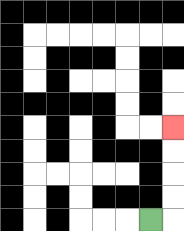{'start': '[6, 9]', 'end': '[7, 5]', 'path_directions': 'R,U,U,U,U', 'path_coordinates': '[[6, 9], [7, 9], [7, 8], [7, 7], [7, 6], [7, 5]]'}